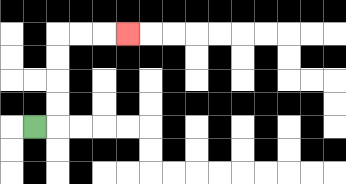{'start': '[1, 5]', 'end': '[5, 1]', 'path_directions': 'R,U,U,U,U,R,R,R', 'path_coordinates': '[[1, 5], [2, 5], [2, 4], [2, 3], [2, 2], [2, 1], [3, 1], [4, 1], [5, 1]]'}